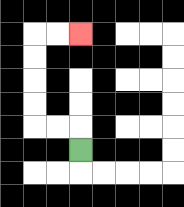{'start': '[3, 6]', 'end': '[3, 1]', 'path_directions': 'U,L,L,U,U,U,U,R,R', 'path_coordinates': '[[3, 6], [3, 5], [2, 5], [1, 5], [1, 4], [1, 3], [1, 2], [1, 1], [2, 1], [3, 1]]'}